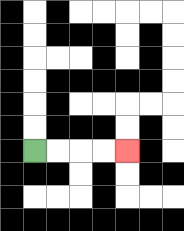{'start': '[1, 6]', 'end': '[5, 6]', 'path_directions': 'R,R,R,R', 'path_coordinates': '[[1, 6], [2, 6], [3, 6], [4, 6], [5, 6]]'}